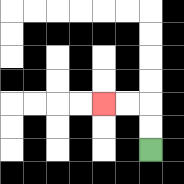{'start': '[6, 6]', 'end': '[4, 4]', 'path_directions': 'U,U,L,L', 'path_coordinates': '[[6, 6], [6, 5], [6, 4], [5, 4], [4, 4]]'}